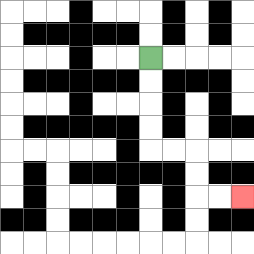{'start': '[6, 2]', 'end': '[10, 8]', 'path_directions': 'D,D,D,D,R,R,D,D,R,R', 'path_coordinates': '[[6, 2], [6, 3], [6, 4], [6, 5], [6, 6], [7, 6], [8, 6], [8, 7], [8, 8], [9, 8], [10, 8]]'}